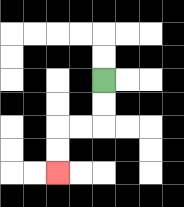{'start': '[4, 3]', 'end': '[2, 7]', 'path_directions': 'D,D,L,L,D,D', 'path_coordinates': '[[4, 3], [4, 4], [4, 5], [3, 5], [2, 5], [2, 6], [2, 7]]'}